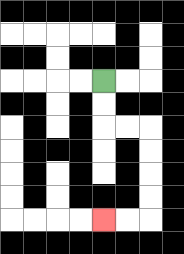{'start': '[4, 3]', 'end': '[4, 9]', 'path_directions': 'D,D,R,R,D,D,D,D,L,L', 'path_coordinates': '[[4, 3], [4, 4], [4, 5], [5, 5], [6, 5], [6, 6], [6, 7], [6, 8], [6, 9], [5, 9], [4, 9]]'}